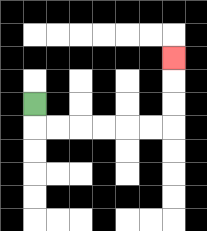{'start': '[1, 4]', 'end': '[7, 2]', 'path_directions': 'D,R,R,R,R,R,R,U,U,U', 'path_coordinates': '[[1, 4], [1, 5], [2, 5], [3, 5], [4, 5], [5, 5], [6, 5], [7, 5], [7, 4], [7, 3], [7, 2]]'}